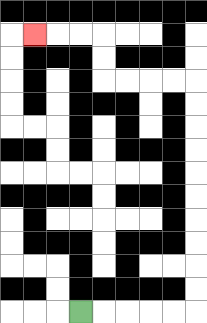{'start': '[3, 13]', 'end': '[1, 1]', 'path_directions': 'R,R,R,R,R,U,U,U,U,U,U,U,U,U,U,L,L,L,L,U,U,L,L,L', 'path_coordinates': '[[3, 13], [4, 13], [5, 13], [6, 13], [7, 13], [8, 13], [8, 12], [8, 11], [8, 10], [8, 9], [8, 8], [8, 7], [8, 6], [8, 5], [8, 4], [8, 3], [7, 3], [6, 3], [5, 3], [4, 3], [4, 2], [4, 1], [3, 1], [2, 1], [1, 1]]'}